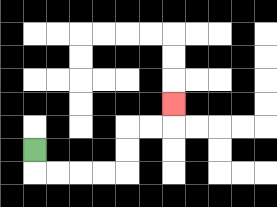{'start': '[1, 6]', 'end': '[7, 4]', 'path_directions': 'D,R,R,R,R,U,U,R,R,U', 'path_coordinates': '[[1, 6], [1, 7], [2, 7], [3, 7], [4, 7], [5, 7], [5, 6], [5, 5], [6, 5], [7, 5], [7, 4]]'}